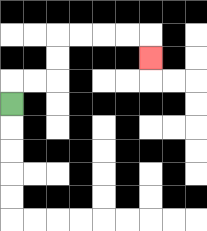{'start': '[0, 4]', 'end': '[6, 2]', 'path_directions': 'U,R,R,U,U,R,R,R,R,D', 'path_coordinates': '[[0, 4], [0, 3], [1, 3], [2, 3], [2, 2], [2, 1], [3, 1], [4, 1], [5, 1], [6, 1], [6, 2]]'}